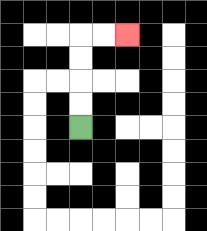{'start': '[3, 5]', 'end': '[5, 1]', 'path_directions': 'U,U,U,U,R,R', 'path_coordinates': '[[3, 5], [3, 4], [3, 3], [3, 2], [3, 1], [4, 1], [5, 1]]'}